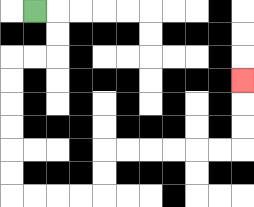{'start': '[1, 0]', 'end': '[10, 3]', 'path_directions': 'R,D,D,L,L,D,D,D,D,D,D,R,R,R,R,U,U,R,R,R,R,R,R,U,U,U', 'path_coordinates': '[[1, 0], [2, 0], [2, 1], [2, 2], [1, 2], [0, 2], [0, 3], [0, 4], [0, 5], [0, 6], [0, 7], [0, 8], [1, 8], [2, 8], [3, 8], [4, 8], [4, 7], [4, 6], [5, 6], [6, 6], [7, 6], [8, 6], [9, 6], [10, 6], [10, 5], [10, 4], [10, 3]]'}